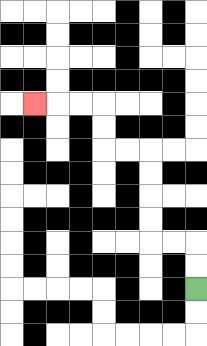{'start': '[8, 12]', 'end': '[1, 4]', 'path_directions': 'U,U,L,L,U,U,U,U,L,L,U,U,L,L,L', 'path_coordinates': '[[8, 12], [8, 11], [8, 10], [7, 10], [6, 10], [6, 9], [6, 8], [6, 7], [6, 6], [5, 6], [4, 6], [4, 5], [4, 4], [3, 4], [2, 4], [1, 4]]'}